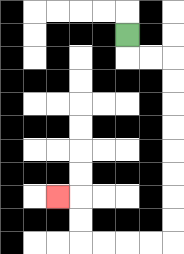{'start': '[5, 1]', 'end': '[2, 8]', 'path_directions': 'D,R,R,D,D,D,D,D,D,D,D,L,L,L,L,U,U,L', 'path_coordinates': '[[5, 1], [5, 2], [6, 2], [7, 2], [7, 3], [7, 4], [7, 5], [7, 6], [7, 7], [7, 8], [7, 9], [7, 10], [6, 10], [5, 10], [4, 10], [3, 10], [3, 9], [3, 8], [2, 8]]'}